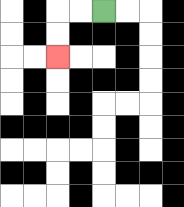{'start': '[4, 0]', 'end': '[2, 2]', 'path_directions': 'L,L,D,D', 'path_coordinates': '[[4, 0], [3, 0], [2, 0], [2, 1], [2, 2]]'}